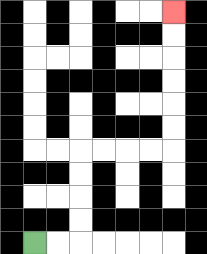{'start': '[1, 10]', 'end': '[7, 0]', 'path_directions': 'R,R,U,U,U,U,R,R,R,R,U,U,U,U,U,U', 'path_coordinates': '[[1, 10], [2, 10], [3, 10], [3, 9], [3, 8], [3, 7], [3, 6], [4, 6], [5, 6], [6, 6], [7, 6], [7, 5], [7, 4], [7, 3], [7, 2], [7, 1], [7, 0]]'}